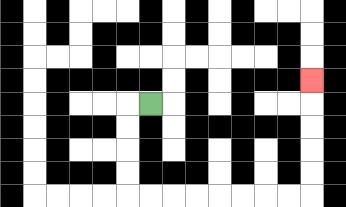{'start': '[6, 4]', 'end': '[13, 3]', 'path_directions': 'L,D,D,D,D,R,R,R,R,R,R,R,R,U,U,U,U,U', 'path_coordinates': '[[6, 4], [5, 4], [5, 5], [5, 6], [5, 7], [5, 8], [6, 8], [7, 8], [8, 8], [9, 8], [10, 8], [11, 8], [12, 8], [13, 8], [13, 7], [13, 6], [13, 5], [13, 4], [13, 3]]'}